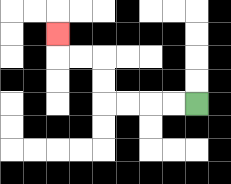{'start': '[8, 4]', 'end': '[2, 1]', 'path_directions': 'L,L,L,L,U,U,L,L,U', 'path_coordinates': '[[8, 4], [7, 4], [6, 4], [5, 4], [4, 4], [4, 3], [4, 2], [3, 2], [2, 2], [2, 1]]'}